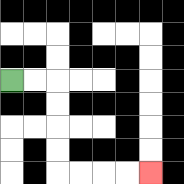{'start': '[0, 3]', 'end': '[6, 7]', 'path_directions': 'R,R,D,D,D,D,R,R,R,R', 'path_coordinates': '[[0, 3], [1, 3], [2, 3], [2, 4], [2, 5], [2, 6], [2, 7], [3, 7], [4, 7], [5, 7], [6, 7]]'}